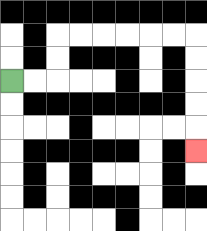{'start': '[0, 3]', 'end': '[8, 6]', 'path_directions': 'R,R,U,U,R,R,R,R,R,R,D,D,D,D,D', 'path_coordinates': '[[0, 3], [1, 3], [2, 3], [2, 2], [2, 1], [3, 1], [4, 1], [5, 1], [6, 1], [7, 1], [8, 1], [8, 2], [8, 3], [8, 4], [8, 5], [8, 6]]'}